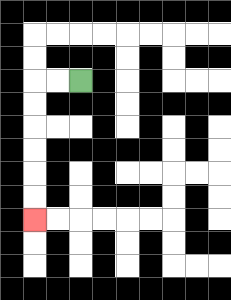{'start': '[3, 3]', 'end': '[1, 9]', 'path_directions': 'L,L,D,D,D,D,D,D', 'path_coordinates': '[[3, 3], [2, 3], [1, 3], [1, 4], [1, 5], [1, 6], [1, 7], [1, 8], [1, 9]]'}